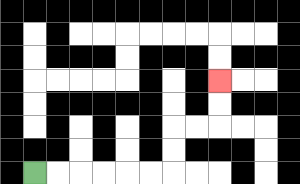{'start': '[1, 7]', 'end': '[9, 3]', 'path_directions': 'R,R,R,R,R,R,U,U,R,R,U,U', 'path_coordinates': '[[1, 7], [2, 7], [3, 7], [4, 7], [5, 7], [6, 7], [7, 7], [7, 6], [7, 5], [8, 5], [9, 5], [9, 4], [9, 3]]'}